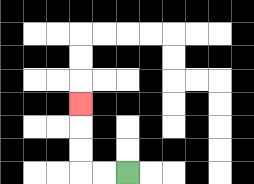{'start': '[5, 7]', 'end': '[3, 4]', 'path_directions': 'L,L,U,U,U', 'path_coordinates': '[[5, 7], [4, 7], [3, 7], [3, 6], [3, 5], [3, 4]]'}